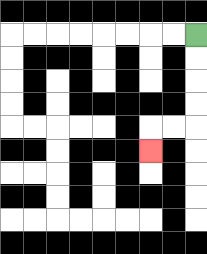{'start': '[8, 1]', 'end': '[6, 6]', 'path_directions': 'D,D,D,D,L,L,D', 'path_coordinates': '[[8, 1], [8, 2], [8, 3], [8, 4], [8, 5], [7, 5], [6, 5], [6, 6]]'}